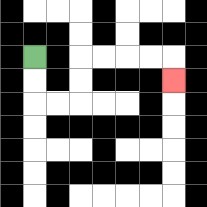{'start': '[1, 2]', 'end': '[7, 3]', 'path_directions': 'D,D,R,R,U,U,R,R,R,R,D', 'path_coordinates': '[[1, 2], [1, 3], [1, 4], [2, 4], [3, 4], [3, 3], [3, 2], [4, 2], [5, 2], [6, 2], [7, 2], [7, 3]]'}